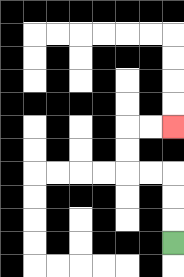{'start': '[7, 10]', 'end': '[7, 5]', 'path_directions': 'U,U,U,L,L,U,U,R,R', 'path_coordinates': '[[7, 10], [7, 9], [7, 8], [7, 7], [6, 7], [5, 7], [5, 6], [5, 5], [6, 5], [7, 5]]'}